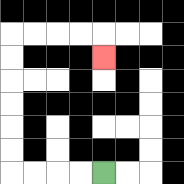{'start': '[4, 7]', 'end': '[4, 2]', 'path_directions': 'L,L,L,L,U,U,U,U,U,U,R,R,R,R,D', 'path_coordinates': '[[4, 7], [3, 7], [2, 7], [1, 7], [0, 7], [0, 6], [0, 5], [0, 4], [0, 3], [0, 2], [0, 1], [1, 1], [2, 1], [3, 1], [4, 1], [4, 2]]'}